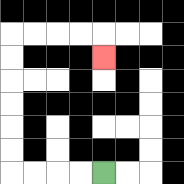{'start': '[4, 7]', 'end': '[4, 2]', 'path_directions': 'L,L,L,L,U,U,U,U,U,U,R,R,R,R,D', 'path_coordinates': '[[4, 7], [3, 7], [2, 7], [1, 7], [0, 7], [0, 6], [0, 5], [0, 4], [0, 3], [0, 2], [0, 1], [1, 1], [2, 1], [3, 1], [4, 1], [4, 2]]'}